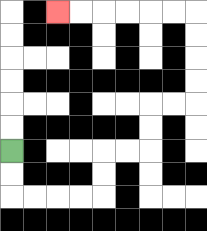{'start': '[0, 6]', 'end': '[2, 0]', 'path_directions': 'D,D,R,R,R,R,U,U,R,R,U,U,R,R,U,U,U,U,L,L,L,L,L,L', 'path_coordinates': '[[0, 6], [0, 7], [0, 8], [1, 8], [2, 8], [3, 8], [4, 8], [4, 7], [4, 6], [5, 6], [6, 6], [6, 5], [6, 4], [7, 4], [8, 4], [8, 3], [8, 2], [8, 1], [8, 0], [7, 0], [6, 0], [5, 0], [4, 0], [3, 0], [2, 0]]'}